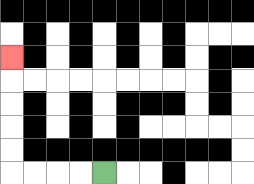{'start': '[4, 7]', 'end': '[0, 2]', 'path_directions': 'L,L,L,L,U,U,U,U,U', 'path_coordinates': '[[4, 7], [3, 7], [2, 7], [1, 7], [0, 7], [0, 6], [0, 5], [0, 4], [0, 3], [0, 2]]'}